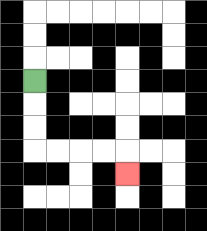{'start': '[1, 3]', 'end': '[5, 7]', 'path_directions': 'D,D,D,R,R,R,R,D', 'path_coordinates': '[[1, 3], [1, 4], [1, 5], [1, 6], [2, 6], [3, 6], [4, 6], [5, 6], [5, 7]]'}